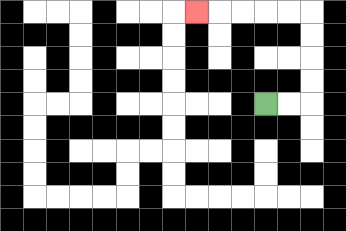{'start': '[11, 4]', 'end': '[8, 0]', 'path_directions': 'R,R,U,U,U,U,L,L,L,L,L', 'path_coordinates': '[[11, 4], [12, 4], [13, 4], [13, 3], [13, 2], [13, 1], [13, 0], [12, 0], [11, 0], [10, 0], [9, 0], [8, 0]]'}